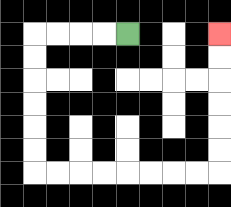{'start': '[5, 1]', 'end': '[9, 1]', 'path_directions': 'L,L,L,L,D,D,D,D,D,D,R,R,R,R,R,R,R,R,U,U,U,U,U,U', 'path_coordinates': '[[5, 1], [4, 1], [3, 1], [2, 1], [1, 1], [1, 2], [1, 3], [1, 4], [1, 5], [1, 6], [1, 7], [2, 7], [3, 7], [4, 7], [5, 7], [6, 7], [7, 7], [8, 7], [9, 7], [9, 6], [9, 5], [9, 4], [9, 3], [9, 2], [9, 1]]'}